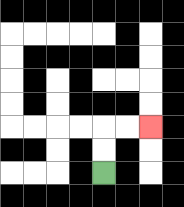{'start': '[4, 7]', 'end': '[6, 5]', 'path_directions': 'U,U,R,R', 'path_coordinates': '[[4, 7], [4, 6], [4, 5], [5, 5], [6, 5]]'}